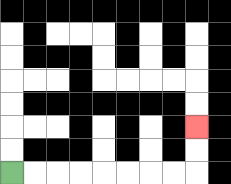{'start': '[0, 7]', 'end': '[8, 5]', 'path_directions': 'R,R,R,R,R,R,R,R,U,U', 'path_coordinates': '[[0, 7], [1, 7], [2, 7], [3, 7], [4, 7], [5, 7], [6, 7], [7, 7], [8, 7], [8, 6], [8, 5]]'}